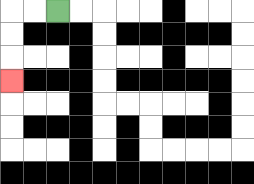{'start': '[2, 0]', 'end': '[0, 3]', 'path_directions': 'L,L,D,D,D', 'path_coordinates': '[[2, 0], [1, 0], [0, 0], [0, 1], [0, 2], [0, 3]]'}